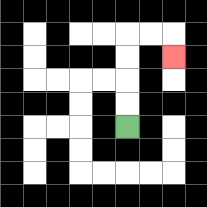{'start': '[5, 5]', 'end': '[7, 2]', 'path_directions': 'U,U,U,U,R,R,D', 'path_coordinates': '[[5, 5], [5, 4], [5, 3], [5, 2], [5, 1], [6, 1], [7, 1], [7, 2]]'}